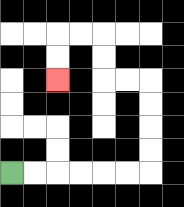{'start': '[0, 7]', 'end': '[2, 3]', 'path_directions': 'R,R,R,R,R,R,U,U,U,U,L,L,U,U,L,L,D,D', 'path_coordinates': '[[0, 7], [1, 7], [2, 7], [3, 7], [4, 7], [5, 7], [6, 7], [6, 6], [6, 5], [6, 4], [6, 3], [5, 3], [4, 3], [4, 2], [4, 1], [3, 1], [2, 1], [2, 2], [2, 3]]'}